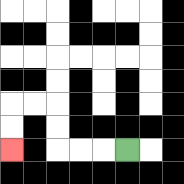{'start': '[5, 6]', 'end': '[0, 6]', 'path_directions': 'L,L,L,U,U,L,L,D,D', 'path_coordinates': '[[5, 6], [4, 6], [3, 6], [2, 6], [2, 5], [2, 4], [1, 4], [0, 4], [0, 5], [0, 6]]'}